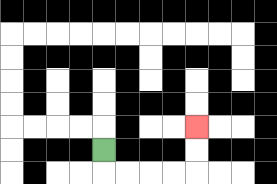{'start': '[4, 6]', 'end': '[8, 5]', 'path_directions': 'D,R,R,R,R,U,U', 'path_coordinates': '[[4, 6], [4, 7], [5, 7], [6, 7], [7, 7], [8, 7], [8, 6], [8, 5]]'}